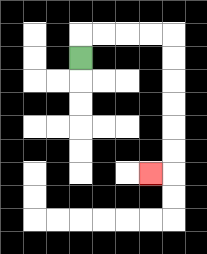{'start': '[3, 2]', 'end': '[6, 7]', 'path_directions': 'U,R,R,R,R,D,D,D,D,D,D,L', 'path_coordinates': '[[3, 2], [3, 1], [4, 1], [5, 1], [6, 1], [7, 1], [7, 2], [7, 3], [7, 4], [7, 5], [7, 6], [7, 7], [6, 7]]'}